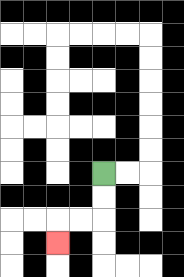{'start': '[4, 7]', 'end': '[2, 10]', 'path_directions': 'D,D,L,L,D', 'path_coordinates': '[[4, 7], [4, 8], [4, 9], [3, 9], [2, 9], [2, 10]]'}